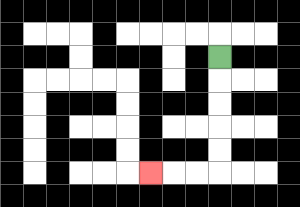{'start': '[9, 2]', 'end': '[6, 7]', 'path_directions': 'D,D,D,D,D,L,L,L', 'path_coordinates': '[[9, 2], [9, 3], [9, 4], [9, 5], [9, 6], [9, 7], [8, 7], [7, 7], [6, 7]]'}